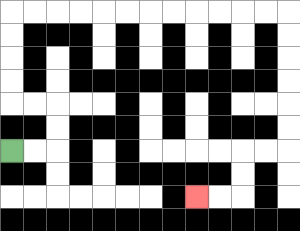{'start': '[0, 6]', 'end': '[8, 8]', 'path_directions': 'R,R,U,U,L,L,U,U,U,U,R,R,R,R,R,R,R,R,R,R,R,R,D,D,D,D,D,D,L,L,D,D,L,L', 'path_coordinates': '[[0, 6], [1, 6], [2, 6], [2, 5], [2, 4], [1, 4], [0, 4], [0, 3], [0, 2], [0, 1], [0, 0], [1, 0], [2, 0], [3, 0], [4, 0], [5, 0], [6, 0], [7, 0], [8, 0], [9, 0], [10, 0], [11, 0], [12, 0], [12, 1], [12, 2], [12, 3], [12, 4], [12, 5], [12, 6], [11, 6], [10, 6], [10, 7], [10, 8], [9, 8], [8, 8]]'}